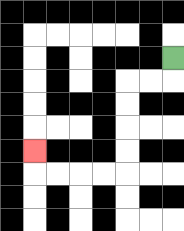{'start': '[7, 2]', 'end': '[1, 6]', 'path_directions': 'D,L,L,D,D,D,D,L,L,L,L,U', 'path_coordinates': '[[7, 2], [7, 3], [6, 3], [5, 3], [5, 4], [5, 5], [5, 6], [5, 7], [4, 7], [3, 7], [2, 7], [1, 7], [1, 6]]'}